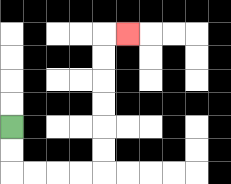{'start': '[0, 5]', 'end': '[5, 1]', 'path_directions': 'D,D,R,R,R,R,U,U,U,U,U,U,R', 'path_coordinates': '[[0, 5], [0, 6], [0, 7], [1, 7], [2, 7], [3, 7], [4, 7], [4, 6], [4, 5], [4, 4], [4, 3], [4, 2], [4, 1], [5, 1]]'}